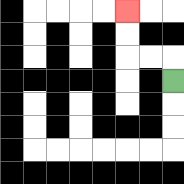{'start': '[7, 3]', 'end': '[5, 0]', 'path_directions': 'U,L,L,U,U', 'path_coordinates': '[[7, 3], [7, 2], [6, 2], [5, 2], [5, 1], [5, 0]]'}